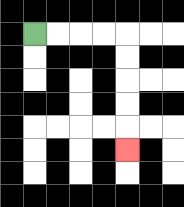{'start': '[1, 1]', 'end': '[5, 6]', 'path_directions': 'R,R,R,R,D,D,D,D,D', 'path_coordinates': '[[1, 1], [2, 1], [3, 1], [4, 1], [5, 1], [5, 2], [5, 3], [5, 4], [5, 5], [5, 6]]'}